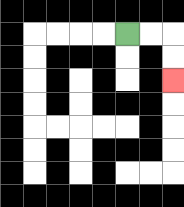{'start': '[5, 1]', 'end': '[7, 3]', 'path_directions': 'R,R,D,D', 'path_coordinates': '[[5, 1], [6, 1], [7, 1], [7, 2], [7, 3]]'}